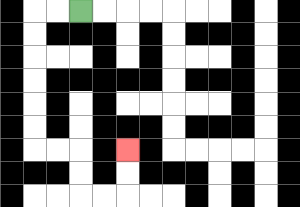{'start': '[3, 0]', 'end': '[5, 6]', 'path_directions': 'L,L,D,D,D,D,D,D,R,R,D,D,R,R,U,U', 'path_coordinates': '[[3, 0], [2, 0], [1, 0], [1, 1], [1, 2], [1, 3], [1, 4], [1, 5], [1, 6], [2, 6], [3, 6], [3, 7], [3, 8], [4, 8], [5, 8], [5, 7], [5, 6]]'}